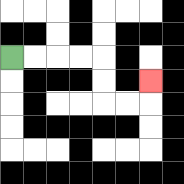{'start': '[0, 2]', 'end': '[6, 3]', 'path_directions': 'R,R,R,R,D,D,R,R,U', 'path_coordinates': '[[0, 2], [1, 2], [2, 2], [3, 2], [4, 2], [4, 3], [4, 4], [5, 4], [6, 4], [6, 3]]'}